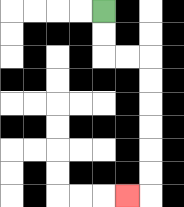{'start': '[4, 0]', 'end': '[5, 8]', 'path_directions': 'D,D,R,R,D,D,D,D,D,D,L', 'path_coordinates': '[[4, 0], [4, 1], [4, 2], [5, 2], [6, 2], [6, 3], [6, 4], [6, 5], [6, 6], [6, 7], [6, 8], [5, 8]]'}